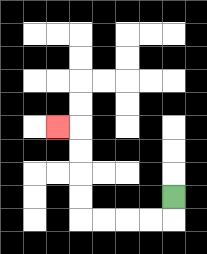{'start': '[7, 8]', 'end': '[2, 5]', 'path_directions': 'D,L,L,L,L,U,U,U,U,L', 'path_coordinates': '[[7, 8], [7, 9], [6, 9], [5, 9], [4, 9], [3, 9], [3, 8], [3, 7], [3, 6], [3, 5], [2, 5]]'}